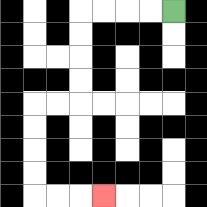{'start': '[7, 0]', 'end': '[4, 8]', 'path_directions': 'L,L,L,L,D,D,D,D,L,L,D,D,D,D,R,R,R', 'path_coordinates': '[[7, 0], [6, 0], [5, 0], [4, 0], [3, 0], [3, 1], [3, 2], [3, 3], [3, 4], [2, 4], [1, 4], [1, 5], [1, 6], [1, 7], [1, 8], [2, 8], [3, 8], [4, 8]]'}